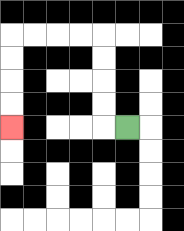{'start': '[5, 5]', 'end': '[0, 5]', 'path_directions': 'L,U,U,U,U,L,L,L,L,D,D,D,D', 'path_coordinates': '[[5, 5], [4, 5], [4, 4], [4, 3], [4, 2], [4, 1], [3, 1], [2, 1], [1, 1], [0, 1], [0, 2], [0, 3], [0, 4], [0, 5]]'}